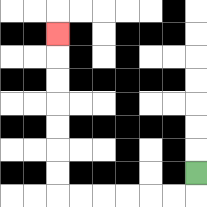{'start': '[8, 7]', 'end': '[2, 1]', 'path_directions': 'D,L,L,L,L,L,L,U,U,U,U,U,U,U', 'path_coordinates': '[[8, 7], [8, 8], [7, 8], [6, 8], [5, 8], [4, 8], [3, 8], [2, 8], [2, 7], [2, 6], [2, 5], [2, 4], [2, 3], [2, 2], [2, 1]]'}